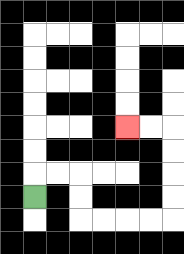{'start': '[1, 8]', 'end': '[5, 5]', 'path_directions': 'U,R,R,D,D,R,R,R,R,U,U,U,U,L,L', 'path_coordinates': '[[1, 8], [1, 7], [2, 7], [3, 7], [3, 8], [3, 9], [4, 9], [5, 9], [6, 9], [7, 9], [7, 8], [7, 7], [7, 6], [7, 5], [6, 5], [5, 5]]'}